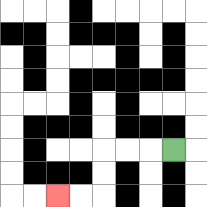{'start': '[7, 6]', 'end': '[2, 8]', 'path_directions': 'L,L,L,D,D,L,L', 'path_coordinates': '[[7, 6], [6, 6], [5, 6], [4, 6], [4, 7], [4, 8], [3, 8], [2, 8]]'}